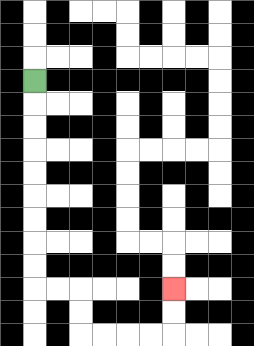{'start': '[1, 3]', 'end': '[7, 12]', 'path_directions': 'D,D,D,D,D,D,D,D,D,R,R,D,D,R,R,R,R,U,U', 'path_coordinates': '[[1, 3], [1, 4], [1, 5], [1, 6], [1, 7], [1, 8], [1, 9], [1, 10], [1, 11], [1, 12], [2, 12], [3, 12], [3, 13], [3, 14], [4, 14], [5, 14], [6, 14], [7, 14], [7, 13], [7, 12]]'}